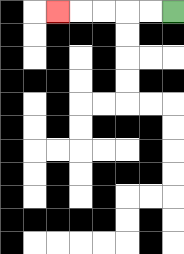{'start': '[7, 0]', 'end': '[2, 0]', 'path_directions': 'L,L,L,L,L', 'path_coordinates': '[[7, 0], [6, 0], [5, 0], [4, 0], [3, 0], [2, 0]]'}